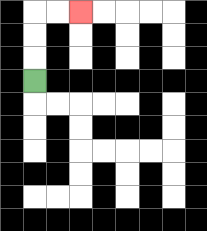{'start': '[1, 3]', 'end': '[3, 0]', 'path_directions': 'U,U,U,R,R', 'path_coordinates': '[[1, 3], [1, 2], [1, 1], [1, 0], [2, 0], [3, 0]]'}